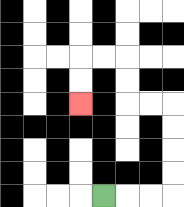{'start': '[4, 8]', 'end': '[3, 4]', 'path_directions': 'R,R,R,U,U,U,U,L,L,U,U,L,L,D,D', 'path_coordinates': '[[4, 8], [5, 8], [6, 8], [7, 8], [7, 7], [7, 6], [7, 5], [7, 4], [6, 4], [5, 4], [5, 3], [5, 2], [4, 2], [3, 2], [3, 3], [3, 4]]'}